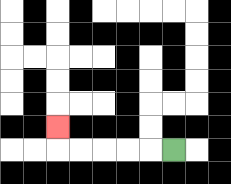{'start': '[7, 6]', 'end': '[2, 5]', 'path_directions': 'L,L,L,L,L,U', 'path_coordinates': '[[7, 6], [6, 6], [5, 6], [4, 6], [3, 6], [2, 6], [2, 5]]'}